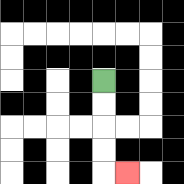{'start': '[4, 3]', 'end': '[5, 7]', 'path_directions': 'D,D,D,D,R', 'path_coordinates': '[[4, 3], [4, 4], [4, 5], [4, 6], [4, 7], [5, 7]]'}